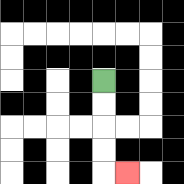{'start': '[4, 3]', 'end': '[5, 7]', 'path_directions': 'D,D,D,D,R', 'path_coordinates': '[[4, 3], [4, 4], [4, 5], [4, 6], [4, 7], [5, 7]]'}